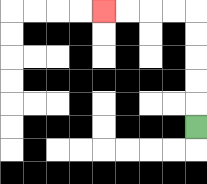{'start': '[8, 5]', 'end': '[4, 0]', 'path_directions': 'U,U,U,U,U,L,L,L,L', 'path_coordinates': '[[8, 5], [8, 4], [8, 3], [8, 2], [8, 1], [8, 0], [7, 0], [6, 0], [5, 0], [4, 0]]'}